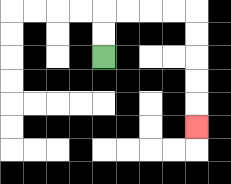{'start': '[4, 2]', 'end': '[8, 5]', 'path_directions': 'U,U,R,R,R,R,D,D,D,D,D', 'path_coordinates': '[[4, 2], [4, 1], [4, 0], [5, 0], [6, 0], [7, 0], [8, 0], [8, 1], [8, 2], [8, 3], [8, 4], [8, 5]]'}